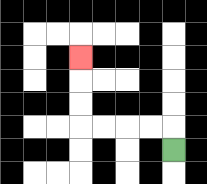{'start': '[7, 6]', 'end': '[3, 2]', 'path_directions': 'U,L,L,L,L,U,U,U', 'path_coordinates': '[[7, 6], [7, 5], [6, 5], [5, 5], [4, 5], [3, 5], [3, 4], [3, 3], [3, 2]]'}